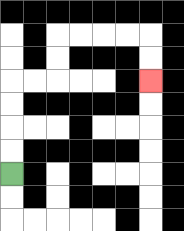{'start': '[0, 7]', 'end': '[6, 3]', 'path_directions': 'U,U,U,U,R,R,U,U,R,R,R,R,D,D', 'path_coordinates': '[[0, 7], [0, 6], [0, 5], [0, 4], [0, 3], [1, 3], [2, 3], [2, 2], [2, 1], [3, 1], [4, 1], [5, 1], [6, 1], [6, 2], [6, 3]]'}